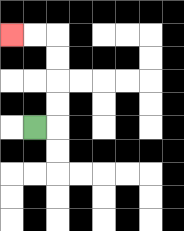{'start': '[1, 5]', 'end': '[0, 1]', 'path_directions': 'R,U,U,U,U,L,L', 'path_coordinates': '[[1, 5], [2, 5], [2, 4], [2, 3], [2, 2], [2, 1], [1, 1], [0, 1]]'}